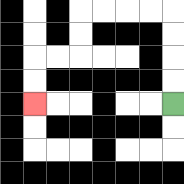{'start': '[7, 4]', 'end': '[1, 4]', 'path_directions': 'U,U,U,U,L,L,L,L,D,D,L,L,D,D', 'path_coordinates': '[[7, 4], [7, 3], [7, 2], [7, 1], [7, 0], [6, 0], [5, 0], [4, 0], [3, 0], [3, 1], [3, 2], [2, 2], [1, 2], [1, 3], [1, 4]]'}